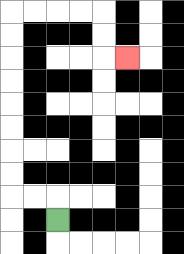{'start': '[2, 9]', 'end': '[5, 2]', 'path_directions': 'U,L,L,U,U,U,U,U,U,U,U,R,R,R,R,D,D,R', 'path_coordinates': '[[2, 9], [2, 8], [1, 8], [0, 8], [0, 7], [0, 6], [0, 5], [0, 4], [0, 3], [0, 2], [0, 1], [0, 0], [1, 0], [2, 0], [3, 0], [4, 0], [4, 1], [4, 2], [5, 2]]'}